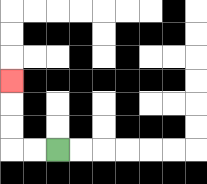{'start': '[2, 6]', 'end': '[0, 3]', 'path_directions': 'L,L,U,U,U', 'path_coordinates': '[[2, 6], [1, 6], [0, 6], [0, 5], [0, 4], [0, 3]]'}